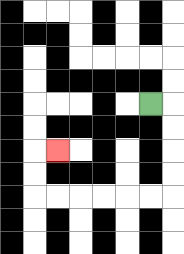{'start': '[6, 4]', 'end': '[2, 6]', 'path_directions': 'R,D,D,D,D,L,L,L,L,L,L,U,U,R', 'path_coordinates': '[[6, 4], [7, 4], [7, 5], [7, 6], [7, 7], [7, 8], [6, 8], [5, 8], [4, 8], [3, 8], [2, 8], [1, 8], [1, 7], [1, 6], [2, 6]]'}